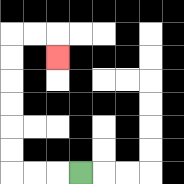{'start': '[3, 7]', 'end': '[2, 2]', 'path_directions': 'L,L,L,U,U,U,U,U,U,R,R,D', 'path_coordinates': '[[3, 7], [2, 7], [1, 7], [0, 7], [0, 6], [0, 5], [0, 4], [0, 3], [0, 2], [0, 1], [1, 1], [2, 1], [2, 2]]'}